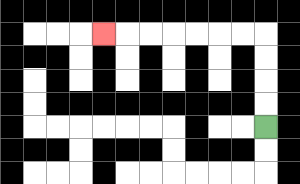{'start': '[11, 5]', 'end': '[4, 1]', 'path_directions': 'U,U,U,U,L,L,L,L,L,L,L', 'path_coordinates': '[[11, 5], [11, 4], [11, 3], [11, 2], [11, 1], [10, 1], [9, 1], [8, 1], [7, 1], [6, 1], [5, 1], [4, 1]]'}